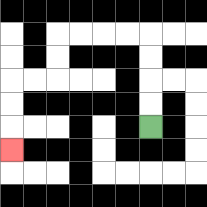{'start': '[6, 5]', 'end': '[0, 6]', 'path_directions': 'U,U,U,U,L,L,L,L,D,D,L,L,D,D,D', 'path_coordinates': '[[6, 5], [6, 4], [6, 3], [6, 2], [6, 1], [5, 1], [4, 1], [3, 1], [2, 1], [2, 2], [2, 3], [1, 3], [0, 3], [0, 4], [0, 5], [0, 6]]'}